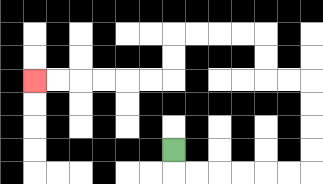{'start': '[7, 6]', 'end': '[1, 3]', 'path_directions': 'D,R,R,R,R,R,R,U,U,U,U,L,L,U,U,L,L,L,L,D,D,L,L,L,L,L,L', 'path_coordinates': '[[7, 6], [7, 7], [8, 7], [9, 7], [10, 7], [11, 7], [12, 7], [13, 7], [13, 6], [13, 5], [13, 4], [13, 3], [12, 3], [11, 3], [11, 2], [11, 1], [10, 1], [9, 1], [8, 1], [7, 1], [7, 2], [7, 3], [6, 3], [5, 3], [4, 3], [3, 3], [2, 3], [1, 3]]'}